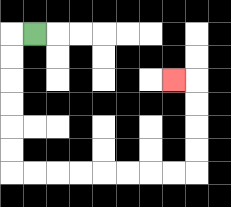{'start': '[1, 1]', 'end': '[7, 3]', 'path_directions': 'L,D,D,D,D,D,D,R,R,R,R,R,R,R,R,U,U,U,U,L', 'path_coordinates': '[[1, 1], [0, 1], [0, 2], [0, 3], [0, 4], [0, 5], [0, 6], [0, 7], [1, 7], [2, 7], [3, 7], [4, 7], [5, 7], [6, 7], [7, 7], [8, 7], [8, 6], [8, 5], [8, 4], [8, 3], [7, 3]]'}